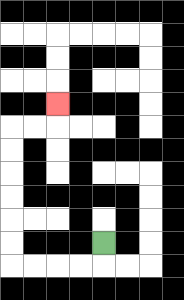{'start': '[4, 10]', 'end': '[2, 4]', 'path_directions': 'D,L,L,L,L,U,U,U,U,U,U,R,R,U', 'path_coordinates': '[[4, 10], [4, 11], [3, 11], [2, 11], [1, 11], [0, 11], [0, 10], [0, 9], [0, 8], [0, 7], [0, 6], [0, 5], [1, 5], [2, 5], [2, 4]]'}